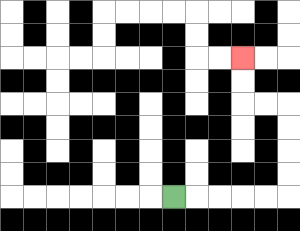{'start': '[7, 8]', 'end': '[10, 2]', 'path_directions': 'R,R,R,R,R,U,U,U,U,L,L,U,U', 'path_coordinates': '[[7, 8], [8, 8], [9, 8], [10, 8], [11, 8], [12, 8], [12, 7], [12, 6], [12, 5], [12, 4], [11, 4], [10, 4], [10, 3], [10, 2]]'}